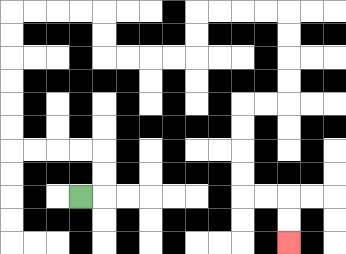{'start': '[3, 8]', 'end': '[12, 10]', 'path_directions': 'R,U,U,L,L,L,L,U,U,U,U,U,U,R,R,R,R,D,D,R,R,R,R,U,U,R,R,R,R,D,D,D,D,L,L,D,D,D,D,R,R,D,D', 'path_coordinates': '[[3, 8], [4, 8], [4, 7], [4, 6], [3, 6], [2, 6], [1, 6], [0, 6], [0, 5], [0, 4], [0, 3], [0, 2], [0, 1], [0, 0], [1, 0], [2, 0], [3, 0], [4, 0], [4, 1], [4, 2], [5, 2], [6, 2], [7, 2], [8, 2], [8, 1], [8, 0], [9, 0], [10, 0], [11, 0], [12, 0], [12, 1], [12, 2], [12, 3], [12, 4], [11, 4], [10, 4], [10, 5], [10, 6], [10, 7], [10, 8], [11, 8], [12, 8], [12, 9], [12, 10]]'}